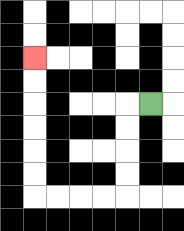{'start': '[6, 4]', 'end': '[1, 2]', 'path_directions': 'L,D,D,D,D,L,L,L,L,U,U,U,U,U,U', 'path_coordinates': '[[6, 4], [5, 4], [5, 5], [5, 6], [5, 7], [5, 8], [4, 8], [3, 8], [2, 8], [1, 8], [1, 7], [1, 6], [1, 5], [1, 4], [1, 3], [1, 2]]'}